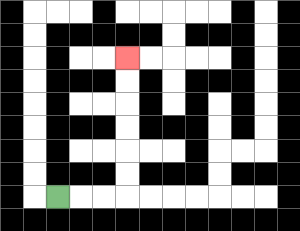{'start': '[2, 8]', 'end': '[5, 2]', 'path_directions': 'R,R,R,U,U,U,U,U,U', 'path_coordinates': '[[2, 8], [3, 8], [4, 8], [5, 8], [5, 7], [5, 6], [5, 5], [5, 4], [5, 3], [5, 2]]'}